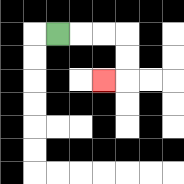{'start': '[2, 1]', 'end': '[4, 3]', 'path_directions': 'R,R,R,D,D,L', 'path_coordinates': '[[2, 1], [3, 1], [4, 1], [5, 1], [5, 2], [5, 3], [4, 3]]'}